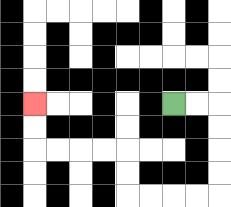{'start': '[7, 4]', 'end': '[1, 4]', 'path_directions': 'R,R,D,D,D,D,L,L,L,L,U,U,L,L,L,L,U,U', 'path_coordinates': '[[7, 4], [8, 4], [9, 4], [9, 5], [9, 6], [9, 7], [9, 8], [8, 8], [7, 8], [6, 8], [5, 8], [5, 7], [5, 6], [4, 6], [3, 6], [2, 6], [1, 6], [1, 5], [1, 4]]'}